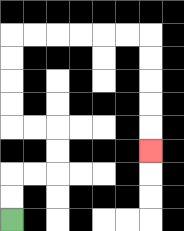{'start': '[0, 9]', 'end': '[6, 6]', 'path_directions': 'U,U,R,R,U,U,L,L,U,U,U,U,R,R,R,R,R,R,D,D,D,D,D', 'path_coordinates': '[[0, 9], [0, 8], [0, 7], [1, 7], [2, 7], [2, 6], [2, 5], [1, 5], [0, 5], [0, 4], [0, 3], [0, 2], [0, 1], [1, 1], [2, 1], [3, 1], [4, 1], [5, 1], [6, 1], [6, 2], [6, 3], [6, 4], [6, 5], [6, 6]]'}